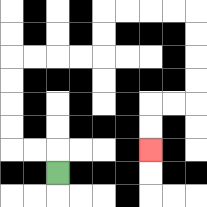{'start': '[2, 7]', 'end': '[6, 6]', 'path_directions': 'U,L,L,U,U,U,U,R,R,R,R,U,U,R,R,R,R,D,D,D,D,L,L,D,D', 'path_coordinates': '[[2, 7], [2, 6], [1, 6], [0, 6], [0, 5], [0, 4], [0, 3], [0, 2], [1, 2], [2, 2], [3, 2], [4, 2], [4, 1], [4, 0], [5, 0], [6, 0], [7, 0], [8, 0], [8, 1], [8, 2], [8, 3], [8, 4], [7, 4], [6, 4], [6, 5], [6, 6]]'}